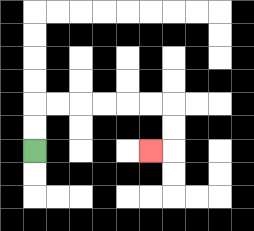{'start': '[1, 6]', 'end': '[6, 6]', 'path_directions': 'U,U,R,R,R,R,R,R,D,D,L', 'path_coordinates': '[[1, 6], [1, 5], [1, 4], [2, 4], [3, 4], [4, 4], [5, 4], [6, 4], [7, 4], [7, 5], [7, 6], [6, 6]]'}